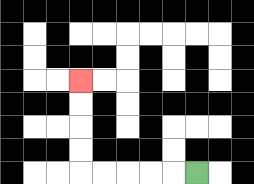{'start': '[8, 7]', 'end': '[3, 3]', 'path_directions': 'L,L,L,L,L,U,U,U,U', 'path_coordinates': '[[8, 7], [7, 7], [6, 7], [5, 7], [4, 7], [3, 7], [3, 6], [3, 5], [3, 4], [3, 3]]'}